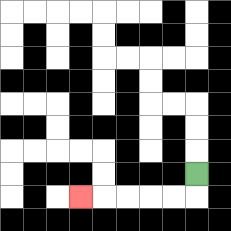{'start': '[8, 7]', 'end': '[3, 8]', 'path_directions': 'D,L,L,L,L,L', 'path_coordinates': '[[8, 7], [8, 8], [7, 8], [6, 8], [5, 8], [4, 8], [3, 8]]'}